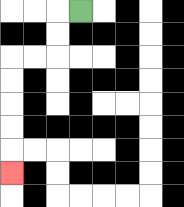{'start': '[3, 0]', 'end': '[0, 7]', 'path_directions': 'L,D,D,L,L,D,D,D,D,D', 'path_coordinates': '[[3, 0], [2, 0], [2, 1], [2, 2], [1, 2], [0, 2], [0, 3], [0, 4], [0, 5], [0, 6], [0, 7]]'}